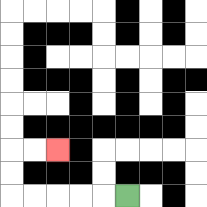{'start': '[5, 8]', 'end': '[2, 6]', 'path_directions': 'L,L,L,L,L,U,U,R,R', 'path_coordinates': '[[5, 8], [4, 8], [3, 8], [2, 8], [1, 8], [0, 8], [0, 7], [0, 6], [1, 6], [2, 6]]'}